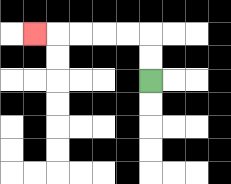{'start': '[6, 3]', 'end': '[1, 1]', 'path_directions': 'U,U,L,L,L,L,L', 'path_coordinates': '[[6, 3], [6, 2], [6, 1], [5, 1], [4, 1], [3, 1], [2, 1], [1, 1]]'}